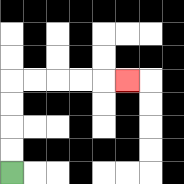{'start': '[0, 7]', 'end': '[5, 3]', 'path_directions': 'U,U,U,U,R,R,R,R,R', 'path_coordinates': '[[0, 7], [0, 6], [0, 5], [0, 4], [0, 3], [1, 3], [2, 3], [3, 3], [4, 3], [5, 3]]'}